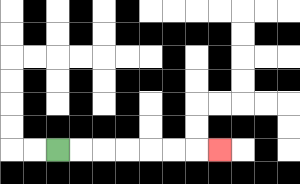{'start': '[2, 6]', 'end': '[9, 6]', 'path_directions': 'R,R,R,R,R,R,R', 'path_coordinates': '[[2, 6], [3, 6], [4, 6], [5, 6], [6, 6], [7, 6], [8, 6], [9, 6]]'}